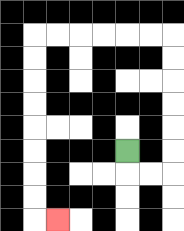{'start': '[5, 6]', 'end': '[2, 9]', 'path_directions': 'D,R,R,U,U,U,U,U,U,L,L,L,L,L,L,D,D,D,D,D,D,D,D,R', 'path_coordinates': '[[5, 6], [5, 7], [6, 7], [7, 7], [7, 6], [7, 5], [7, 4], [7, 3], [7, 2], [7, 1], [6, 1], [5, 1], [4, 1], [3, 1], [2, 1], [1, 1], [1, 2], [1, 3], [1, 4], [1, 5], [1, 6], [1, 7], [1, 8], [1, 9], [2, 9]]'}